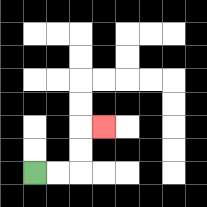{'start': '[1, 7]', 'end': '[4, 5]', 'path_directions': 'R,R,U,U,R', 'path_coordinates': '[[1, 7], [2, 7], [3, 7], [3, 6], [3, 5], [4, 5]]'}